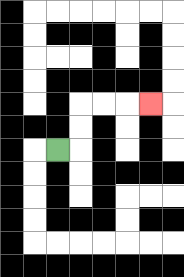{'start': '[2, 6]', 'end': '[6, 4]', 'path_directions': 'R,U,U,R,R,R', 'path_coordinates': '[[2, 6], [3, 6], [3, 5], [3, 4], [4, 4], [5, 4], [6, 4]]'}